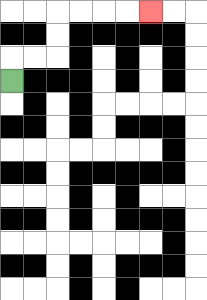{'start': '[0, 3]', 'end': '[6, 0]', 'path_directions': 'U,R,R,U,U,R,R,R,R', 'path_coordinates': '[[0, 3], [0, 2], [1, 2], [2, 2], [2, 1], [2, 0], [3, 0], [4, 0], [5, 0], [6, 0]]'}